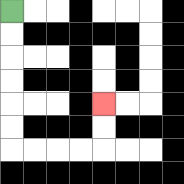{'start': '[0, 0]', 'end': '[4, 4]', 'path_directions': 'D,D,D,D,D,D,R,R,R,R,U,U', 'path_coordinates': '[[0, 0], [0, 1], [0, 2], [0, 3], [0, 4], [0, 5], [0, 6], [1, 6], [2, 6], [3, 6], [4, 6], [4, 5], [4, 4]]'}